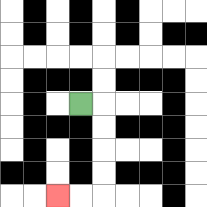{'start': '[3, 4]', 'end': '[2, 8]', 'path_directions': 'R,D,D,D,D,L,L', 'path_coordinates': '[[3, 4], [4, 4], [4, 5], [4, 6], [4, 7], [4, 8], [3, 8], [2, 8]]'}